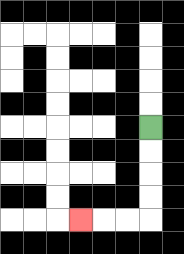{'start': '[6, 5]', 'end': '[3, 9]', 'path_directions': 'D,D,D,D,L,L,L', 'path_coordinates': '[[6, 5], [6, 6], [6, 7], [6, 8], [6, 9], [5, 9], [4, 9], [3, 9]]'}